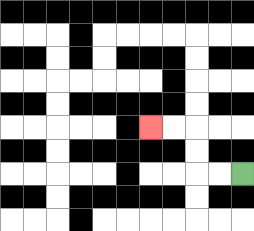{'start': '[10, 7]', 'end': '[6, 5]', 'path_directions': 'L,L,U,U,L,L', 'path_coordinates': '[[10, 7], [9, 7], [8, 7], [8, 6], [8, 5], [7, 5], [6, 5]]'}